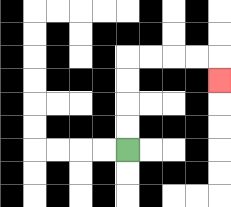{'start': '[5, 6]', 'end': '[9, 3]', 'path_directions': 'U,U,U,U,R,R,R,R,D', 'path_coordinates': '[[5, 6], [5, 5], [5, 4], [5, 3], [5, 2], [6, 2], [7, 2], [8, 2], [9, 2], [9, 3]]'}